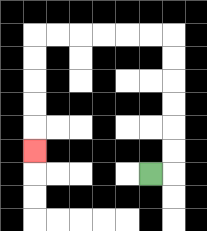{'start': '[6, 7]', 'end': '[1, 6]', 'path_directions': 'R,U,U,U,U,U,U,L,L,L,L,L,L,D,D,D,D,D', 'path_coordinates': '[[6, 7], [7, 7], [7, 6], [7, 5], [7, 4], [7, 3], [7, 2], [7, 1], [6, 1], [5, 1], [4, 1], [3, 1], [2, 1], [1, 1], [1, 2], [1, 3], [1, 4], [1, 5], [1, 6]]'}